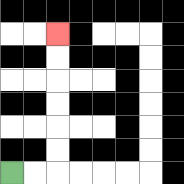{'start': '[0, 7]', 'end': '[2, 1]', 'path_directions': 'R,R,U,U,U,U,U,U', 'path_coordinates': '[[0, 7], [1, 7], [2, 7], [2, 6], [2, 5], [2, 4], [2, 3], [2, 2], [2, 1]]'}